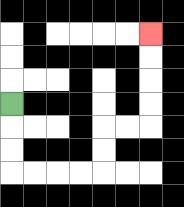{'start': '[0, 4]', 'end': '[6, 1]', 'path_directions': 'D,D,D,R,R,R,R,U,U,R,R,U,U,U,U', 'path_coordinates': '[[0, 4], [0, 5], [0, 6], [0, 7], [1, 7], [2, 7], [3, 7], [4, 7], [4, 6], [4, 5], [5, 5], [6, 5], [6, 4], [6, 3], [6, 2], [6, 1]]'}